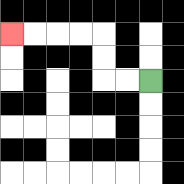{'start': '[6, 3]', 'end': '[0, 1]', 'path_directions': 'L,L,U,U,L,L,L,L', 'path_coordinates': '[[6, 3], [5, 3], [4, 3], [4, 2], [4, 1], [3, 1], [2, 1], [1, 1], [0, 1]]'}